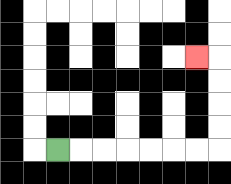{'start': '[2, 6]', 'end': '[8, 2]', 'path_directions': 'R,R,R,R,R,R,R,U,U,U,U,L', 'path_coordinates': '[[2, 6], [3, 6], [4, 6], [5, 6], [6, 6], [7, 6], [8, 6], [9, 6], [9, 5], [9, 4], [9, 3], [9, 2], [8, 2]]'}